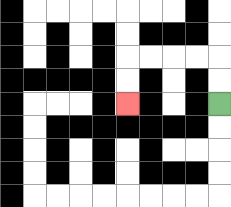{'start': '[9, 4]', 'end': '[5, 4]', 'path_directions': 'U,U,L,L,L,L,D,D', 'path_coordinates': '[[9, 4], [9, 3], [9, 2], [8, 2], [7, 2], [6, 2], [5, 2], [5, 3], [5, 4]]'}